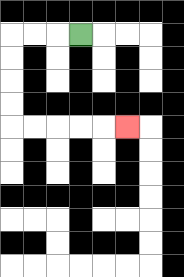{'start': '[3, 1]', 'end': '[5, 5]', 'path_directions': 'L,L,L,D,D,D,D,R,R,R,R,R', 'path_coordinates': '[[3, 1], [2, 1], [1, 1], [0, 1], [0, 2], [0, 3], [0, 4], [0, 5], [1, 5], [2, 5], [3, 5], [4, 5], [5, 5]]'}